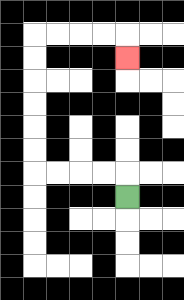{'start': '[5, 8]', 'end': '[5, 2]', 'path_directions': 'U,L,L,L,L,U,U,U,U,U,U,R,R,R,R,D', 'path_coordinates': '[[5, 8], [5, 7], [4, 7], [3, 7], [2, 7], [1, 7], [1, 6], [1, 5], [1, 4], [1, 3], [1, 2], [1, 1], [2, 1], [3, 1], [4, 1], [5, 1], [5, 2]]'}